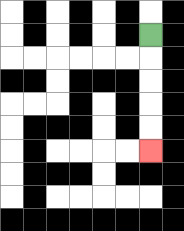{'start': '[6, 1]', 'end': '[6, 6]', 'path_directions': 'D,D,D,D,D', 'path_coordinates': '[[6, 1], [6, 2], [6, 3], [6, 4], [6, 5], [6, 6]]'}